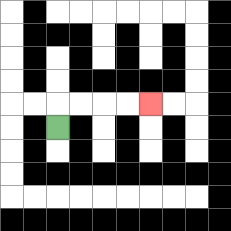{'start': '[2, 5]', 'end': '[6, 4]', 'path_directions': 'U,R,R,R,R', 'path_coordinates': '[[2, 5], [2, 4], [3, 4], [4, 4], [5, 4], [6, 4]]'}